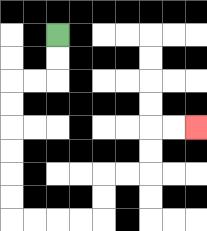{'start': '[2, 1]', 'end': '[8, 5]', 'path_directions': 'D,D,L,L,D,D,D,D,D,D,R,R,R,R,U,U,R,R,U,U,R,R', 'path_coordinates': '[[2, 1], [2, 2], [2, 3], [1, 3], [0, 3], [0, 4], [0, 5], [0, 6], [0, 7], [0, 8], [0, 9], [1, 9], [2, 9], [3, 9], [4, 9], [4, 8], [4, 7], [5, 7], [6, 7], [6, 6], [6, 5], [7, 5], [8, 5]]'}